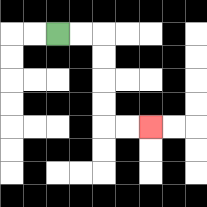{'start': '[2, 1]', 'end': '[6, 5]', 'path_directions': 'R,R,D,D,D,D,R,R', 'path_coordinates': '[[2, 1], [3, 1], [4, 1], [4, 2], [4, 3], [4, 4], [4, 5], [5, 5], [6, 5]]'}